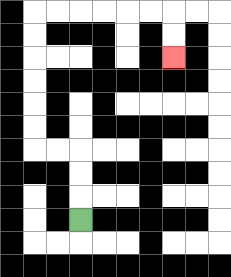{'start': '[3, 9]', 'end': '[7, 2]', 'path_directions': 'U,U,U,L,L,U,U,U,U,U,U,R,R,R,R,R,R,D,D', 'path_coordinates': '[[3, 9], [3, 8], [3, 7], [3, 6], [2, 6], [1, 6], [1, 5], [1, 4], [1, 3], [1, 2], [1, 1], [1, 0], [2, 0], [3, 0], [4, 0], [5, 0], [6, 0], [7, 0], [7, 1], [7, 2]]'}